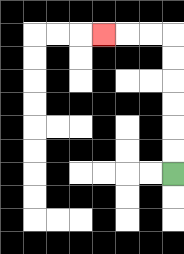{'start': '[7, 7]', 'end': '[4, 1]', 'path_directions': 'U,U,U,U,U,U,L,L,L', 'path_coordinates': '[[7, 7], [7, 6], [7, 5], [7, 4], [7, 3], [7, 2], [7, 1], [6, 1], [5, 1], [4, 1]]'}